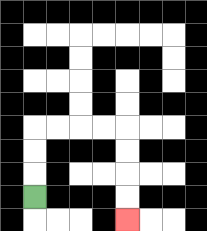{'start': '[1, 8]', 'end': '[5, 9]', 'path_directions': 'U,U,U,R,R,R,R,D,D,D,D', 'path_coordinates': '[[1, 8], [1, 7], [1, 6], [1, 5], [2, 5], [3, 5], [4, 5], [5, 5], [5, 6], [5, 7], [5, 8], [5, 9]]'}